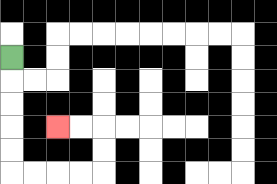{'start': '[0, 2]', 'end': '[2, 5]', 'path_directions': 'D,D,D,D,D,R,R,R,R,U,U,L,L', 'path_coordinates': '[[0, 2], [0, 3], [0, 4], [0, 5], [0, 6], [0, 7], [1, 7], [2, 7], [3, 7], [4, 7], [4, 6], [4, 5], [3, 5], [2, 5]]'}